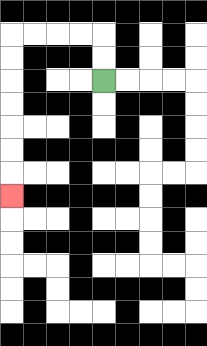{'start': '[4, 3]', 'end': '[0, 8]', 'path_directions': 'U,U,L,L,L,L,D,D,D,D,D,D,D', 'path_coordinates': '[[4, 3], [4, 2], [4, 1], [3, 1], [2, 1], [1, 1], [0, 1], [0, 2], [0, 3], [0, 4], [0, 5], [0, 6], [0, 7], [0, 8]]'}